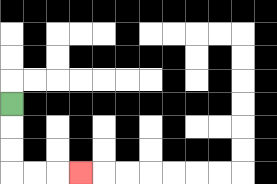{'start': '[0, 4]', 'end': '[3, 7]', 'path_directions': 'D,D,D,R,R,R', 'path_coordinates': '[[0, 4], [0, 5], [0, 6], [0, 7], [1, 7], [2, 7], [3, 7]]'}